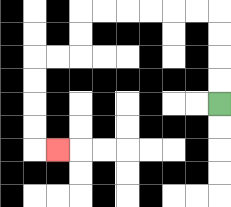{'start': '[9, 4]', 'end': '[2, 6]', 'path_directions': 'U,U,U,U,L,L,L,L,L,L,D,D,L,L,D,D,D,D,R', 'path_coordinates': '[[9, 4], [9, 3], [9, 2], [9, 1], [9, 0], [8, 0], [7, 0], [6, 0], [5, 0], [4, 0], [3, 0], [3, 1], [3, 2], [2, 2], [1, 2], [1, 3], [1, 4], [1, 5], [1, 6], [2, 6]]'}